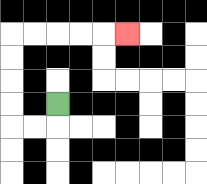{'start': '[2, 4]', 'end': '[5, 1]', 'path_directions': 'D,L,L,U,U,U,U,R,R,R,R,R', 'path_coordinates': '[[2, 4], [2, 5], [1, 5], [0, 5], [0, 4], [0, 3], [0, 2], [0, 1], [1, 1], [2, 1], [3, 1], [4, 1], [5, 1]]'}